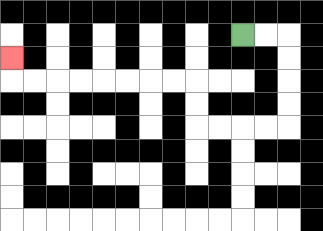{'start': '[10, 1]', 'end': '[0, 2]', 'path_directions': 'R,R,D,D,D,D,L,L,L,L,U,U,L,L,L,L,L,L,L,L,U', 'path_coordinates': '[[10, 1], [11, 1], [12, 1], [12, 2], [12, 3], [12, 4], [12, 5], [11, 5], [10, 5], [9, 5], [8, 5], [8, 4], [8, 3], [7, 3], [6, 3], [5, 3], [4, 3], [3, 3], [2, 3], [1, 3], [0, 3], [0, 2]]'}